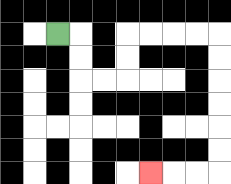{'start': '[2, 1]', 'end': '[6, 7]', 'path_directions': 'R,D,D,R,R,U,U,R,R,R,R,D,D,D,D,D,D,L,L,L', 'path_coordinates': '[[2, 1], [3, 1], [3, 2], [3, 3], [4, 3], [5, 3], [5, 2], [5, 1], [6, 1], [7, 1], [8, 1], [9, 1], [9, 2], [9, 3], [9, 4], [9, 5], [9, 6], [9, 7], [8, 7], [7, 7], [6, 7]]'}